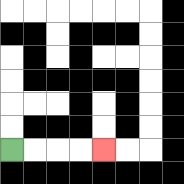{'start': '[0, 6]', 'end': '[4, 6]', 'path_directions': 'R,R,R,R', 'path_coordinates': '[[0, 6], [1, 6], [2, 6], [3, 6], [4, 6]]'}